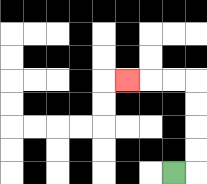{'start': '[7, 7]', 'end': '[5, 3]', 'path_directions': 'R,U,U,U,U,L,L,L', 'path_coordinates': '[[7, 7], [8, 7], [8, 6], [8, 5], [8, 4], [8, 3], [7, 3], [6, 3], [5, 3]]'}